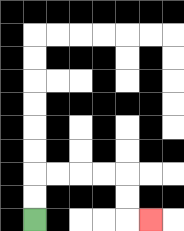{'start': '[1, 9]', 'end': '[6, 9]', 'path_directions': 'U,U,R,R,R,R,D,D,R', 'path_coordinates': '[[1, 9], [1, 8], [1, 7], [2, 7], [3, 7], [4, 7], [5, 7], [5, 8], [5, 9], [6, 9]]'}